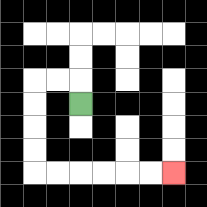{'start': '[3, 4]', 'end': '[7, 7]', 'path_directions': 'U,L,L,D,D,D,D,R,R,R,R,R,R', 'path_coordinates': '[[3, 4], [3, 3], [2, 3], [1, 3], [1, 4], [1, 5], [1, 6], [1, 7], [2, 7], [3, 7], [4, 7], [5, 7], [6, 7], [7, 7]]'}